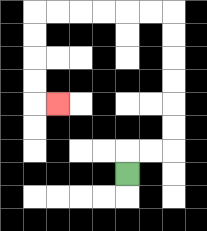{'start': '[5, 7]', 'end': '[2, 4]', 'path_directions': 'U,R,R,U,U,U,U,U,U,L,L,L,L,L,L,D,D,D,D,R', 'path_coordinates': '[[5, 7], [5, 6], [6, 6], [7, 6], [7, 5], [7, 4], [7, 3], [7, 2], [7, 1], [7, 0], [6, 0], [5, 0], [4, 0], [3, 0], [2, 0], [1, 0], [1, 1], [1, 2], [1, 3], [1, 4], [2, 4]]'}